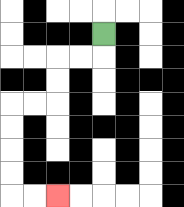{'start': '[4, 1]', 'end': '[2, 8]', 'path_directions': 'D,L,L,D,D,L,L,D,D,D,D,R,R', 'path_coordinates': '[[4, 1], [4, 2], [3, 2], [2, 2], [2, 3], [2, 4], [1, 4], [0, 4], [0, 5], [0, 6], [0, 7], [0, 8], [1, 8], [2, 8]]'}